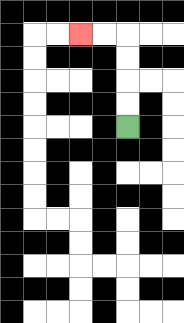{'start': '[5, 5]', 'end': '[3, 1]', 'path_directions': 'U,U,U,U,L,L', 'path_coordinates': '[[5, 5], [5, 4], [5, 3], [5, 2], [5, 1], [4, 1], [3, 1]]'}